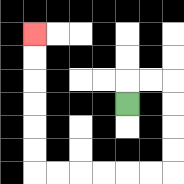{'start': '[5, 4]', 'end': '[1, 1]', 'path_directions': 'U,R,R,D,D,D,D,L,L,L,L,L,L,U,U,U,U,U,U', 'path_coordinates': '[[5, 4], [5, 3], [6, 3], [7, 3], [7, 4], [7, 5], [7, 6], [7, 7], [6, 7], [5, 7], [4, 7], [3, 7], [2, 7], [1, 7], [1, 6], [1, 5], [1, 4], [1, 3], [1, 2], [1, 1]]'}